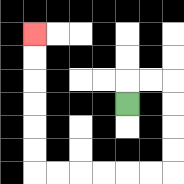{'start': '[5, 4]', 'end': '[1, 1]', 'path_directions': 'U,R,R,D,D,D,D,L,L,L,L,L,L,U,U,U,U,U,U', 'path_coordinates': '[[5, 4], [5, 3], [6, 3], [7, 3], [7, 4], [7, 5], [7, 6], [7, 7], [6, 7], [5, 7], [4, 7], [3, 7], [2, 7], [1, 7], [1, 6], [1, 5], [1, 4], [1, 3], [1, 2], [1, 1]]'}